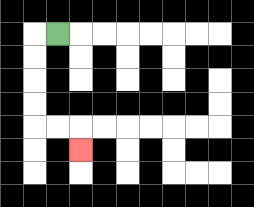{'start': '[2, 1]', 'end': '[3, 6]', 'path_directions': 'L,D,D,D,D,R,R,D', 'path_coordinates': '[[2, 1], [1, 1], [1, 2], [1, 3], [1, 4], [1, 5], [2, 5], [3, 5], [3, 6]]'}